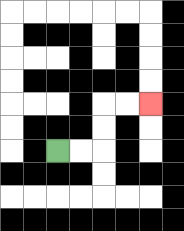{'start': '[2, 6]', 'end': '[6, 4]', 'path_directions': 'R,R,U,U,R,R', 'path_coordinates': '[[2, 6], [3, 6], [4, 6], [4, 5], [4, 4], [5, 4], [6, 4]]'}